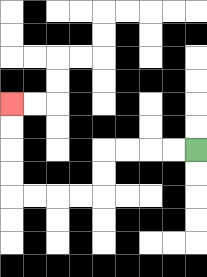{'start': '[8, 6]', 'end': '[0, 4]', 'path_directions': 'L,L,L,L,D,D,L,L,L,L,U,U,U,U', 'path_coordinates': '[[8, 6], [7, 6], [6, 6], [5, 6], [4, 6], [4, 7], [4, 8], [3, 8], [2, 8], [1, 8], [0, 8], [0, 7], [0, 6], [0, 5], [0, 4]]'}